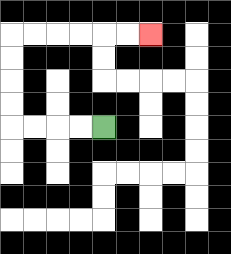{'start': '[4, 5]', 'end': '[6, 1]', 'path_directions': 'L,L,L,L,U,U,U,U,R,R,R,R,R,R', 'path_coordinates': '[[4, 5], [3, 5], [2, 5], [1, 5], [0, 5], [0, 4], [0, 3], [0, 2], [0, 1], [1, 1], [2, 1], [3, 1], [4, 1], [5, 1], [6, 1]]'}